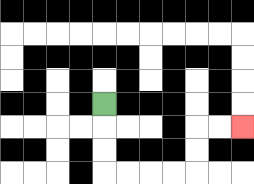{'start': '[4, 4]', 'end': '[10, 5]', 'path_directions': 'D,D,D,R,R,R,R,U,U,R,R', 'path_coordinates': '[[4, 4], [4, 5], [4, 6], [4, 7], [5, 7], [6, 7], [7, 7], [8, 7], [8, 6], [8, 5], [9, 5], [10, 5]]'}